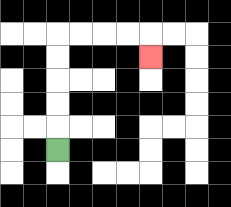{'start': '[2, 6]', 'end': '[6, 2]', 'path_directions': 'U,U,U,U,U,R,R,R,R,D', 'path_coordinates': '[[2, 6], [2, 5], [2, 4], [2, 3], [2, 2], [2, 1], [3, 1], [4, 1], [5, 1], [6, 1], [6, 2]]'}